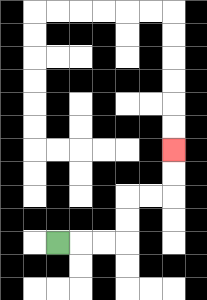{'start': '[2, 10]', 'end': '[7, 6]', 'path_directions': 'R,R,R,U,U,R,R,U,U', 'path_coordinates': '[[2, 10], [3, 10], [4, 10], [5, 10], [5, 9], [5, 8], [6, 8], [7, 8], [7, 7], [7, 6]]'}